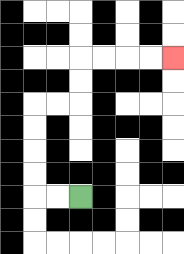{'start': '[3, 8]', 'end': '[7, 2]', 'path_directions': 'L,L,U,U,U,U,R,R,U,U,R,R,R,R', 'path_coordinates': '[[3, 8], [2, 8], [1, 8], [1, 7], [1, 6], [1, 5], [1, 4], [2, 4], [3, 4], [3, 3], [3, 2], [4, 2], [5, 2], [6, 2], [7, 2]]'}